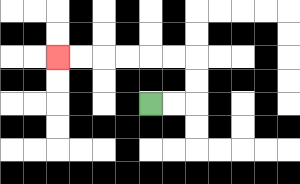{'start': '[6, 4]', 'end': '[2, 2]', 'path_directions': 'R,R,U,U,L,L,L,L,L,L', 'path_coordinates': '[[6, 4], [7, 4], [8, 4], [8, 3], [8, 2], [7, 2], [6, 2], [5, 2], [4, 2], [3, 2], [2, 2]]'}